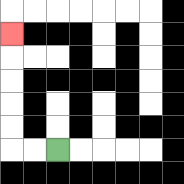{'start': '[2, 6]', 'end': '[0, 1]', 'path_directions': 'L,L,U,U,U,U,U', 'path_coordinates': '[[2, 6], [1, 6], [0, 6], [0, 5], [0, 4], [0, 3], [0, 2], [0, 1]]'}